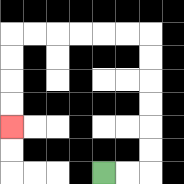{'start': '[4, 7]', 'end': '[0, 5]', 'path_directions': 'R,R,U,U,U,U,U,U,L,L,L,L,L,L,D,D,D,D', 'path_coordinates': '[[4, 7], [5, 7], [6, 7], [6, 6], [6, 5], [6, 4], [6, 3], [6, 2], [6, 1], [5, 1], [4, 1], [3, 1], [2, 1], [1, 1], [0, 1], [0, 2], [0, 3], [0, 4], [0, 5]]'}